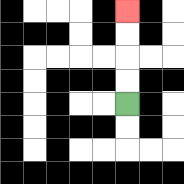{'start': '[5, 4]', 'end': '[5, 0]', 'path_directions': 'U,U,U,U', 'path_coordinates': '[[5, 4], [5, 3], [5, 2], [5, 1], [5, 0]]'}